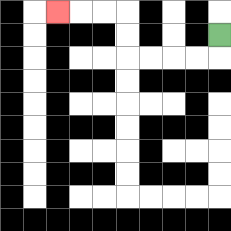{'start': '[9, 1]', 'end': '[2, 0]', 'path_directions': 'D,L,L,L,L,U,U,L,L,L', 'path_coordinates': '[[9, 1], [9, 2], [8, 2], [7, 2], [6, 2], [5, 2], [5, 1], [5, 0], [4, 0], [3, 0], [2, 0]]'}